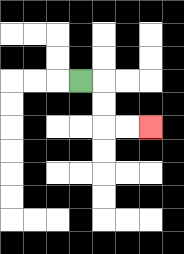{'start': '[3, 3]', 'end': '[6, 5]', 'path_directions': 'R,D,D,R,R', 'path_coordinates': '[[3, 3], [4, 3], [4, 4], [4, 5], [5, 5], [6, 5]]'}